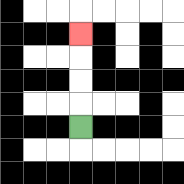{'start': '[3, 5]', 'end': '[3, 1]', 'path_directions': 'U,U,U,U', 'path_coordinates': '[[3, 5], [3, 4], [3, 3], [3, 2], [3, 1]]'}